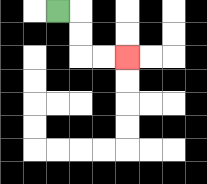{'start': '[2, 0]', 'end': '[5, 2]', 'path_directions': 'R,D,D,R,R', 'path_coordinates': '[[2, 0], [3, 0], [3, 1], [3, 2], [4, 2], [5, 2]]'}